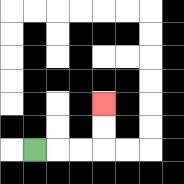{'start': '[1, 6]', 'end': '[4, 4]', 'path_directions': 'R,R,R,U,U', 'path_coordinates': '[[1, 6], [2, 6], [3, 6], [4, 6], [4, 5], [4, 4]]'}